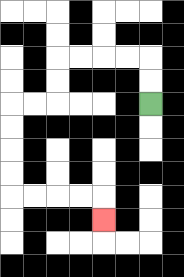{'start': '[6, 4]', 'end': '[4, 9]', 'path_directions': 'U,U,L,L,L,L,D,D,L,L,D,D,D,D,R,R,R,R,D', 'path_coordinates': '[[6, 4], [6, 3], [6, 2], [5, 2], [4, 2], [3, 2], [2, 2], [2, 3], [2, 4], [1, 4], [0, 4], [0, 5], [0, 6], [0, 7], [0, 8], [1, 8], [2, 8], [3, 8], [4, 8], [4, 9]]'}